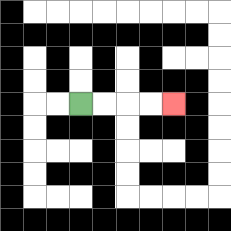{'start': '[3, 4]', 'end': '[7, 4]', 'path_directions': 'R,R,R,R', 'path_coordinates': '[[3, 4], [4, 4], [5, 4], [6, 4], [7, 4]]'}